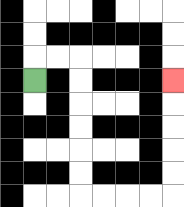{'start': '[1, 3]', 'end': '[7, 3]', 'path_directions': 'U,R,R,D,D,D,D,D,D,R,R,R,R,U,U,U,U,U', 'path_coordinates': '[[1, 3], [1, 2], [2, 2], [3, 2], [3, 3], [3, 4], [3, 5], [3, 6], [3, 7], [3, 8], [4, 8], [5, 8], [6, 8], [7, 8], [7, 7], [7, 6], [7, 5], [7, 4], [7, 3]]'}